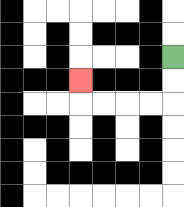{'start': '[7, 2]', 'end': '[3, 3]', 'path_directions': 'D,D,L,L,L,L,U', 'path_coordinates': '[[7, 2], [7, 3], [7, 4], [6, 4], [5, 4], [4, 4], [3, 4], [3, 3]]'}